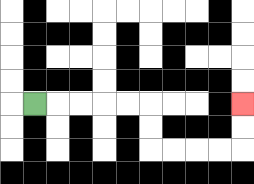{'start': '[1, 4]', 'end': '[10, 4]', 'path_directions': 'R,R,R,R,R,D,D,R,R,R,R,U,U', 'path_coordinates': '[[1, 4], [2, 4], [3, 4], [4, 4], [5, 4], [6, 4], [6, 5], [6, 6], [7, 6], [8, 6], [9, 6], [10, 6], [10, 5], [10, 4]]'}